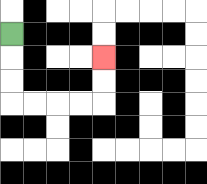{'start': '[0, 1]', 'end': '[4, 2]', 'path_directions': 'D,D,D,R,R,R,R,U,U', 'path_coordinates': '[[0, 1], [0, 2], [0, 3], [0, 4], [1, 4], [2, 4], [3, 4], [4, 4], [4, 3], [4, 2]]'}